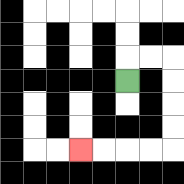{'start': '[5, 3]', 'end': '[3, 6]', 'path_directions': 'U,R,R,D,D,D,D,L,L,L,L', 'path_coordinates': '[[5, 3], [5, 2], [6, 2], [7, 2], [7, 3], [7, 4], [7, 5], [7, 6], [6, 6], [5, 6], [4, 6], [3, 6]]'}